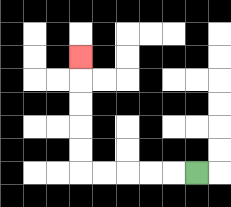{'start': '[8, 7]', 'end': '[3, 2]', 'path_directions': 'L,L,L,L,L,U,U,U,U,U', 'path_coordinates': '[[8, 7], [7, 7], [6, 7], [5, 7], [4, 7], [3, 7], [3, 6], [3, 5], [3, 4], [3, 3], [3, 2]]'}